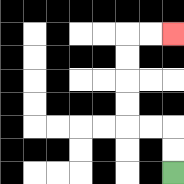{'start': '[7, 7]', 'end': '[7, 1]', 'path_directions': 'U,U,L,L,U,U,U,U,R,R', 'path_coordinates': '[[7, 7], [7, 6], [7, 5], [6, 5], [5, 5], [5, 4], [5, 3], [5, 2], [5, 1], [6, 1], [7, 1]]'}